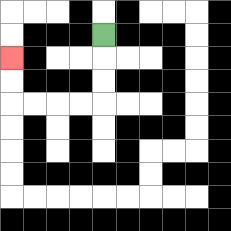{'start': '[4, 1]', 'end': '[0, 2]', 'path_directions': 'D,D,D,L,L,L,L,U,U', 'path_coordinates': '[[4, 1], [4, 2], [4, 3], [4, 4], [3, 4], [2, 4], [1, 4], [0, 4], [0, 3], [0, 2]]'}